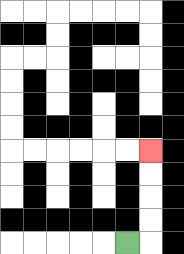{'start': '[5, 10]', 'end': '[6, 6]', 'path_directions': 'R,U,U,U,U', 'path_coordinates': '[[5, 10], [6, 10], [6, 9], [6, 8], [6, 7], [6, 6]]'}